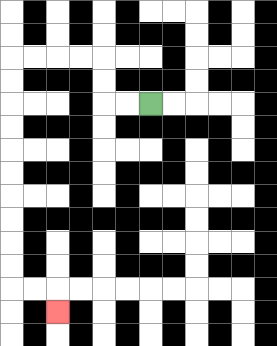{'start': '[6, 4]', 'end': '[2, 13]', 'path_directions': 'L,L,U,U,L,L,L,L,D,D,D,D,D,D,D,D,D,D,R,R,D', 'path_coordinates': '[[6, 4], [5, 4], [4, 4], [4, 3], [4, 2], [3, 2], [2, 2], [1, 2], [0, 2], [0, 3], [0, 4], [0, 5], [0, 6], [0, 7], [0, 8], [0, 9], [0, 10], [0, 11], [0, 12], [1, 12], [2, 12], [2, 13]]'}